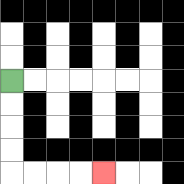{'start': '[0, 3]', 'end': '[4, 7]', 'path_directions': 'D,D,D,D,R,R,R,R', 'path_coordinates': '[[0, 3], [0, 4], [0, 5], [0, 6], [0, 7], [1, 7], [2, 7], [3, 7], [4, 7]]'}